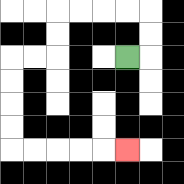{'start': '[5, 2]', 'end': '[5, 6]', 'path_directions': 'R,U,U,L,L,L,L,D,D,L,L,D,D,D,D,R,R,R,R,R', 'path_coordinates': '[[5, 2], [6, 2], [6, 1], [6, 0], [5, 0], [4, 0], [3, 0], [2, 0], [2, 1], [2, 2], [1, 2], [0, 2], [0, 3], [0, 4], [0, 5], [0, 6], [1, 6], [2, 6], [3, 6], [4, 6], [5, 6]]'}